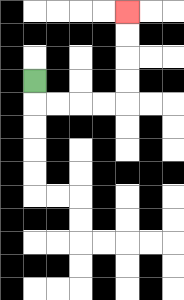{'start': '[1, 3]', 'end': '[5, 0]', 'path_directions': 'D,R,R,R,R,U,U,U,U', 'path_coordinates': '[[1, 3], [1, 4], [2, 4], [3, 4], [4, 4], [5, 4], [5, 3], [5, 2], [5, 1], [5, 0]]'}